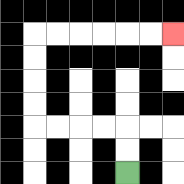{'start': '[5, 7]', 'end': '[7, 1]', 'path_directions': 'U,U,L,L,L,L,U,U,U,U,R,R,R,R,R,R', 'path_coordinates': '[[5, 7], [5, 6], [5, 5], [4, 5], [3, 5], [2, 5], [1, 5], [1, 4], [1, 3], [1, 2], [1, 1], [2, 1], [3, 1], [4, 1], [5, 1], [6, 1], [7, 1]]'}